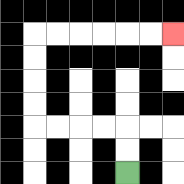{'start': '[5, 7]', 'end': '[7, 1]', 'path_directions': 'U,U,L,L,L,L,U,U,U,U,R,R,R,R,R,R', 'path_coordinates': '[[5, 7], [5, 6], [5, 5], [4, 5], [3, 5], [2, 5], [1, 5], [1, 4], [1, 3], [1, 2], [1, 1], [2, 1], [3, 1], [4, 1], [5, 1], [6, 1], [7, 1]]'}